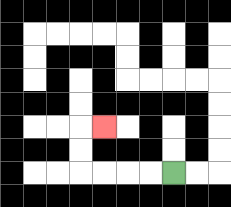{'start': '[7, 7]', 'end': '[4, 5]', 'path_directions': 'L,L,L,L,U,U,R', 'path_coordinates': '[[7, 7], [6, 7], [5, 7], [4, 7], [3, 7], [3, 6], [3, 5], [4, 5]]'}